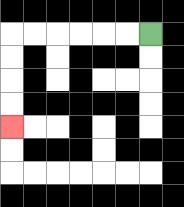{'start': '[6, 1]', 'end': '[0, 5]', 'path_directions': 'L,L,L,L,L,L,D,D,D,D', 'path_coordinates': '[[6, 1], [5, 1], [4, 1], [3, 1], [2, 1], [1, 1], [0, 1], [0, 2], [0, 3], [0, 4], [0, 5]]'}